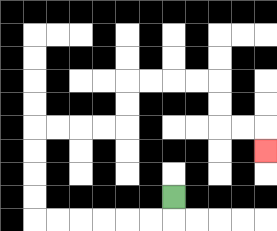{'start': '[7, 8]', 'end': '[11, 6]', 'path_directions': 'D,L,L,L,L,L,L,U,U,U,U,R,R,R,R,U,U,R,R,R,R,D,D,R,R,D', 'path_coordinates': '[[7, 8], [7, 9], [6, 9], [5, 9], [4, 9], [3, 9], [2, 9], [1, 9], [1, 8], [1, 7], [1, 6], [1, 5], [2, 5], [3, 5], [4, 5], [5, 5], [5, 4], [5, 3], [6, 3], [7, 3], [8, 3], [9, 3], [9, 4], [9, 5], [10, 5], [11, 5], [11, 6]]'}